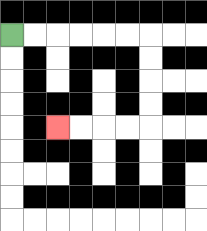{'start': '[0, 1]', 'end': '[2, 5]', 'path_directions': 'R,R,R,R,R,R,D,D,D,D,L,L,L,L', 'path_coordinates': '[[0, 1], [1, 1], [2, 1], [3, 1], [4, 1], [5, 1], [6, 1], [6, 2], [6, 3], [6, 4], [6, 5], [5, 5], [4, 5], [3, 5], [2, 5]]'}